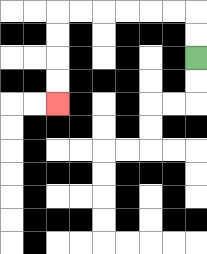{'start': '[8, 2]', 'end': '[2, 4]', 'path_directions': 'U,U,L,L,L,L,L,L,D,D,D,D', 'path_coordinates': '[[8, 2], [8, 1], [8, 0], [7, 0], [6, 0], [5, 0], [4, 0], [3, 0], [2, 0], [2, 1], [2, 2], [2, 3], [2, 4]]'}